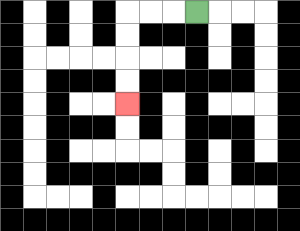{'start': '[8, 0]', 'end': '[5, 4]', 'path_directions': 'L,L,L,D,D,D,D', 'path_coordinates': '[[8, 0], [7, 0], [6, 0], [5, 0], [5, 1], [5, 2], [5, 3], [5, 4]]'}